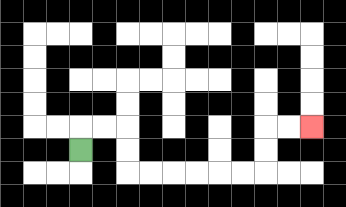{'start': '[3, 6]', 'end': '[13, 5]', 'path_directions': 'U,R,R,D,D,R,R,R,R,R,R,U,U,R,R', 'path_coordinates': '[[3, 6], [3, 5], [4, 5], [5, 5], [5, 6], [5, 7], [6, 7], [7, 7], [8, 7], [9, 7], [10, 7], [11, 7], [11, 6], [11, 5], [12, 5], [13, 5]]'}